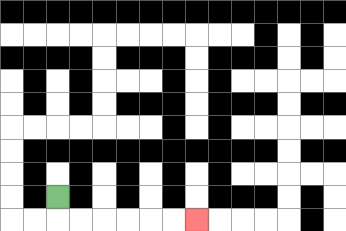{'start': '[2, 8]', 'end': '[8, 9]', 'path_directions': 'D,R,R,R,R,R,R', 'path_coordinates': '[[2, 8], [2, 9], [3, 9], [4, 9], [5, 9], [6, 9], [7, 9], [8, 9]]'}